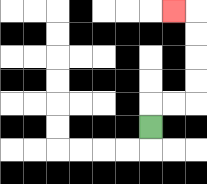{'start': '[6, 5]', 'end': '[7, 0]', 'path_directions': 'U,R,R,U,U,U,U,L', 'path_coordinates': '[[6, 5], [6, 4], [7, 4], [8, 4], [8, 3], [8, 2], [8, 1], [8, 0], [7, 0]]'}